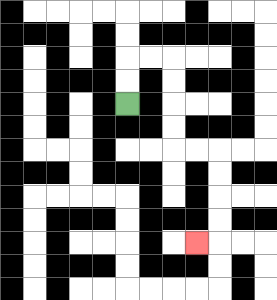{'start': '[5, 4]', 'end': '[8, 10]', 'path_directions': 'U,U,R,R,D,D,D,D,R,R,D,D,D,D,L', 'path_coordinates': '[[5, 4], [5, 3], [5, 2], [6, 2], [7, 2], [7, 3], [7, 4], [7, 5], [7, 6], [8, 6], [9, 6], [9, 7], [9, 8], [9, 9], [9, 10], [8, 10]]'}